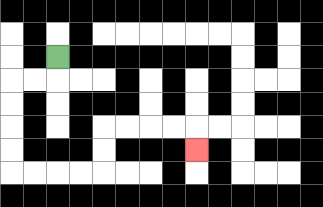{'start': '[2, 2]', 'end': '[8, 6]', 'path_directions': 'D,L,L,D,D,D,D,R,R,R,R,U,U,R,R,R,R,D', 'path_coordinates': '[[2, 2], [2, 3], [1, 3], [0, 3], [0, 4], [0, 5], [0, 6], [0, 7], [1, 7], [2, 7], [3, 7], [4, 7], [4, 6], [4, 5], [5, 5], [6, 5], [7, 5], [8, 5], [8, 6]]'}